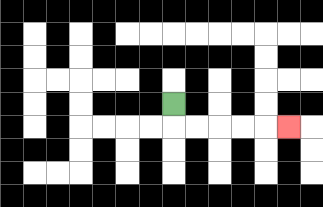{'start': '[7, 4]', 'end': '[12, 5]', 'path_directions': 'D,R,R,R,R,R', 'path_coordinates': '[[7, 4], [7, 5], [8, 5], [9, 5], [10, 5], [11, 5], [12, 5]]'}